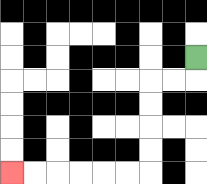{'start': '[8, 2]', 'end': '[0, 7]', 'path_directions': 'D,L,L,D,D,D,D,L,L,L,L,L,L', 'path_coordinates': '[[8, 2], [8, 3], [7, 3], [6, 3], [6, 4], [6, 5], [6, 6], [6, 7], [5, 7], [4, 7], [3, 7], [2, 7], [1, 7], [0, 7]]'}